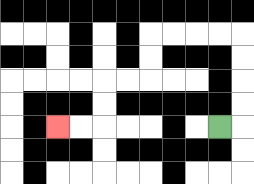{'start': '[9, 5]', 'end': '[2, 5]', 'path_directions': 'R,U,U,U,U,L,L,L,L,D,D,L,L,D,D,L,L', 'path_coordinates': '[[9, 5], [10, 5], [10, 4], [10, 3], [10, 2], [10, 1], [9, 1], [8, 1], [7, 1], [6, 1], [6, 2], [6, 3], [5, 3], [4, 3], [4, 4], [4, 5], [3, 5], [2, 5]]'}